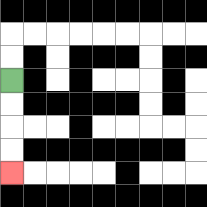{'start': '[0, 3]', 'end': '[0, 7]', 'path_directions': 'D,D,D,D', 'path_coordinates': '[[0, 3], [0, 4], [0, 5], [0, 6], [0, 7]]'}